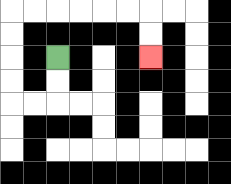{'start': '[2, 2]', 'end': '[6, 2]', 'path_directions': 'D,D,L,L,U,U,U,U,R,R,R,R,R,R,D,D', 'path_coordinates': '[[2, 2], [2, 3], [2, 4], [1, 4], [0, 4], [0, 3], [0, 2], [0, 1], [0, 0], [1, 0], [2, 0], [3, 0], [4, 0], [5, 0], [6, 0], [6, 1], [6, 2]]'}